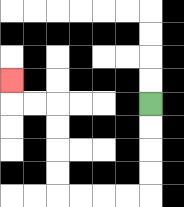{'start': '[6, 4]', 'end': '[0, 3]', 'path_directions': 'D,D,D,D,L,L,L,L,U,U,U,U,L,L,U', 'path_coordinates': '[[6, 4], [6, 5], [6, 6], [6, 7], [6, 8], [5, 8], [4, 8], [3, 8], [2, 8], [2, 7], [2, 6], [2, 5], [2, 4], [1, 4], [0, 4], [0, 3]]'}